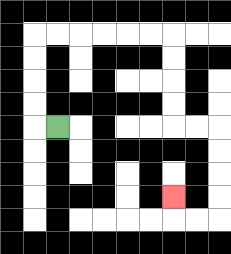{'start': '[2, 5]', 'end': '[7, 8]', 'path_directions': 'L,U,U,U,U,R,R,R,R,R,R,D,D,D,D,R,R,D,D,D,D,L,L,U', 'path_coordinates': '[[2, 5], [1, 5], [1, 4], [1, 3], [1, 2], [1, 1], [2, 1], [3, 1], [4, 1], [5, 1], [6, 1], [7, 1], [7, 2], [7, 3], [7, 4], [7, 5], [8, 5], [9, 5], [9, 6], [9, 7], [9, 8], [9, 9], [8, 9], [7, 9], [7, 8]]'}